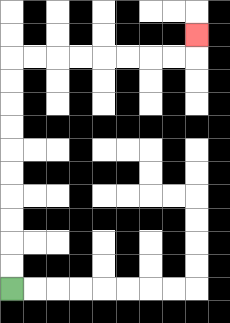{'start': '[0, 12]', 'end': '[8, 1]', 'path_directions': 'U,U,U,U,U,U,U,U,U,U,R,R,R,R,R,R,R,R,U', 'path_coordinates': '[[0, 12], [0, 11], [0, 10], [0, 9], [0, 8], [0, 7], [0, 6], [0, 5], [0, 4], [0, 3], [0, 2], [1, 2], [2, 2], [3, 2], [4, 2], [5, 2], [6, 2], [7, 2], [8, 2], [8, 1]]'}